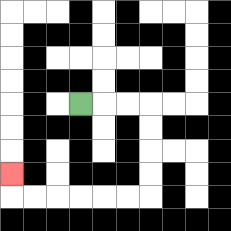{'start': '[3, 4]', 'end': '[0, 7]', 'path_directions': 'R,R,R,D,D,D,D,L,L,L,L,L,L,U', 'path_coordinates': '[[3, 4], [4, 4], [5, 4], [6, 4], [6, 5], [6, 6], [6, 7], [6, 8], [5, 8], [4, 8], [3, 8], [2, 8], [1, 8], [0, 8], [0, 7]]'}